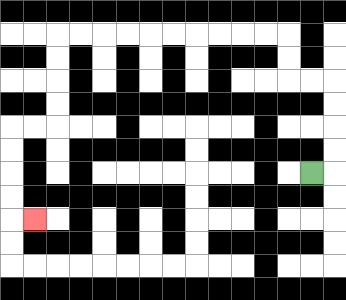{'start': '[13, 7]', 'end': '[1, 9]', 'path_directions': 'R,U,U,U,U,L,L,U,U,L,L,L,L,L,L,L,L,L,L,D,D,D,D,L,L,D,D,D,D,R', 'path_coordinates': '[[13, 7], [14, 7], [14, 6], [14, 5], [14, 4], [14, 3], [13, 3], [12, 3], [12, 2], [12, 1], [11, 1], [10, 1], [9, 1], [8, 1], [7, 1], [6, 1], [5, 1], [4, 1], [3, 1], [2, 1], [2, 2], [2, 3], [2, 4], [2, 5], [1, 5], [0, 5], [0, 6], [0, 7], [0, 8], [0, 9], [1, 9]]'}